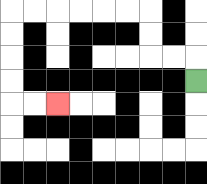{'start': '[8, 3]', 'end': '[2, 4]', 'path_directions': 'U,L,L,U,U,L,L,L,L,L,L,D,D,D,D,R,R', 'path_coordinates': '[[8, 3], [8, 2], [7, 2], [6, 2], [6, 1], [6, 0], [5, 0], [4, 0], [3, 0], [2, 0], [1, 0], [0, 0], [0, 1], [0, 2], [0, 3], [0, 4], [1, 4], [2, 4]]'}